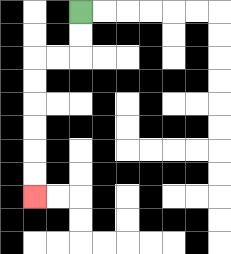{'start': '[3, 0]', 'end': '[1, 8]', 'path_directions': 'D,D,L,L,D,D,D,D,D,D', 'path_coordinates': '[[3, 0], [3, 1], [3, 2], [2, 2], [1, 2], [1, 3], [1, 4], [1, 5], [1, 6], [1, 7], [1, 8]]'}